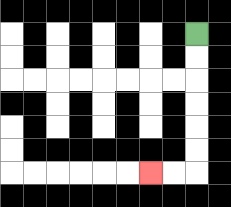{'start': '[8, 1]', 'end': '[6, 7]', 'path_directions': 'D,D,D,D,D,D,L,L', 'path_coordinates': '[[8, 1], [8, 2], [8, 3], [8, 4], [8, 5], [8, 6], [8, 7], [7, 7], [6, 7]]'}